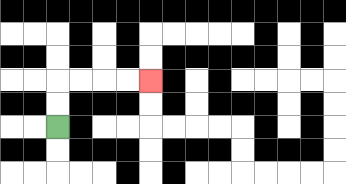{'start': '[2, 5]', 'end': '[6, 3]', 'path_directions': 'U,U,R,R,R,R', 'path_coordinates': '[[2, 5], [2, 4], [2, 3], [3, 3], [4, 3], [5, 3], [6, 3]]'}